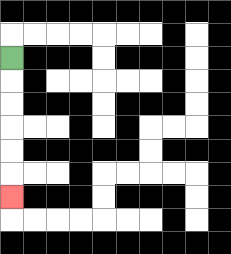{'start': '[0, 2]', 'end': '[0, 8]', 'path_directions': 'D,D,D,D,D,D', 'path_coordinates': '[[0, 2], [0, 3], [0, 4], [0, 5], [0, 6], [0, 7], [0, 8]]'}